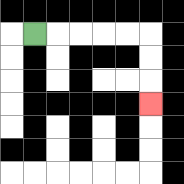{'start': '[1, 1]', 'end': '[6, 4]', 'path_directions': 'R,R,R,R,R,D,D,D', 'path_coordinates': '[[1, 1], [2, 1], [3, 1], [4, 1], [5, 1], [6, 1], [6, 2], [6, 3], [6, 4]]'}